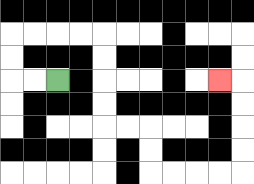{'start': '[2, 3]', 'end': '[9, 3]', 'path_directions': 'L,L,U,U,R,R,R,R,D,D,D,D,R,R,D,D,R,R,R,R,U,U,U,U,L', 'path_coordinates': '[[2, 3], [1, 3], [0, 3], [0, 2], [0, 1], [1, 1], [2, 1], [3, 1], [4, 1], [4, 2], [4, 3], [4, 4], [4, 5], [5, 5], [6, 5], [6, 6], [6, 7], [7, 7], [8, 7], [9, 7], [10, 7], [10, 6], [10, 5], [10, 4], [10, 3], [9, 3]]'}